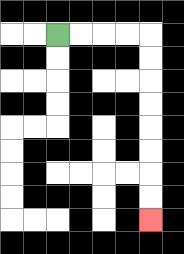{'start': '[2, 1]', 'end': '[6, 9]', 'path_directions': 'R,R,R,R,D,D,D,D,D,D,D,D', 'path_coordinates': '[[2, 1], [3, 1], [4, 1], [5, 1], [6, 1], [6, 2], [6, 3], [6, 4], [6, 5], [6, 6], [6, 7], [6, 8], [6, 9]]'}